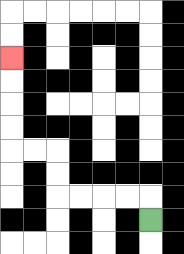{'start': '[6, 9]', 'end': '[0, 2]', 'path_directions': 'U,L,L,L,L,U,U,L,L,U,U,U,U', 'path_coordinates': '[[6, 9], [6, 8], [5, 8], [4, 8], [3, 8], [2, 8], [2, 7], [2, 6], [1, 6], [0, 6], [0, 5], [0, 4], [0, 3], [0, 2]]'}